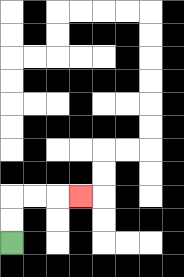{'start': '[0, 10]', 'end': '[3, 8]', 'path_directions': 'U,U,R,R,R', 'path_coordinates': '[[0, 10], [0, 9], [0, 8], [1, 8], [2, 8], [3, 8]]'}